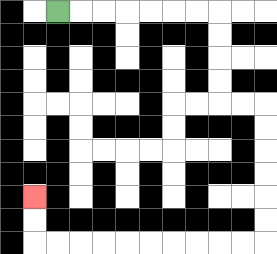{'start': '[2, 0]', 'end': '[1, 8]', 'path_directions': 'R,R,R,R,R,R,R,D,D,D,D,R,R,D,D,D,D,D,D,L,L,L,L,L,L,L,L,L,L,U,U', 'path_coordinates': '[[2, 0], [3, 0], [4, 0], [5, 0], [6, 0], [7, 0], [8, 0], [9, 0], [9, 1], [9, 2], [9, 3], [9, 4], [10, 4], [11, 4], [11, 5], [11, 6], [11, 7], [11, 8], [11, 9], [11, 10], [10, 10], [9, 10], [8, 10], [7, 10], [6, 10], [5, 10], [4, 10], [3, 10], [2, 10], [1, 10], [1, 9], [1, 8]]'}